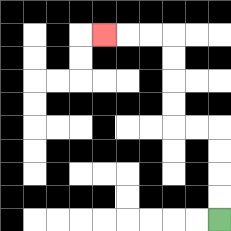{'start': '[9, 9]', 'end': '[4, 1]', 'path_directions': 'U,U,U,U,L,L,U,U,U,U,L,L,L', 'path_coordinates': '[[9, 9], [9, 8], [9, 7], [9, 6], [9, 5], [8, 5], [7, 5], [7, 4], [7, 3], [7, 2], [7, 1], [6, 1], [5, 1], [4, 1]]'}